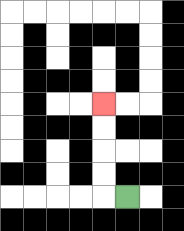{'start': '[5, 8]', 'end': '[4, 4]', 'path_directions': 'L,U,U,U,U', 'path_coordinates': '[[5, 8], [4, 8], [4, 7], [4, 6], [4, 5], [4, 4]]'}